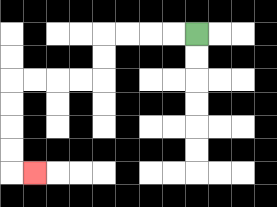{'start': '[8, 1]', 'end': '[1, 7]', 'path_directions': 'L,L,L,L,D,D,L,L,L,L,D,D,D,D,R', 'path_coordinates': '[[8, 1], [7, 1], [6, 1], [5, 1], [4, 1], [4, 2], [4, 3], [3, 3], [2, 3], [1, 3], [0, 3], [0, 4], [0, 5], [0, 6], [0, 7], [1, 7]]'}